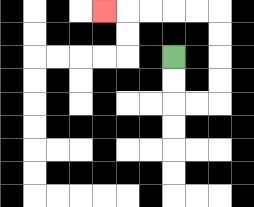{'start': '[7, 2]', 'end': '[4, 0]', 'path_directions': 'D,D,R,R,U,U,U,U,L,L,L,L,L', 'path_coordinates': '[[7, 2], [7, 3], [7, 4], [8, 4], [9, 4], [9, 3], [9, 2], [9, 1], [9, 0], [8, 0], [7, 0], [6, 0], [5, 0], [4, 0]]'}